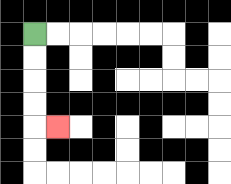{'start': '[1, 1]', 'end': '[2, 5]', 'path_directions': 'D,D,D,D,R', 'path_coordinates': '[[1, 1], [1, 2], [1, 3], [1, 4], [1, 5], [2, 5]]'}